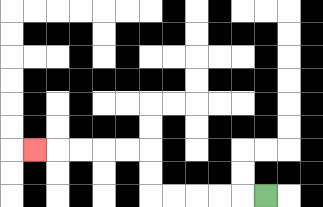{'start': '[11, 8]', 'end': '[1, 6]', 'path_directions': 'L,L,L,L,L,U,U,L,L,L,L,L', 'path_coordinates': '[[11, 8], [10, 8], [9, 8], [8, 8], [7, 8], [6, 8], [6, 7], [6, 6], [5, 6], [4, 6], [3, 6], [2, 6], [1, 6]]'}